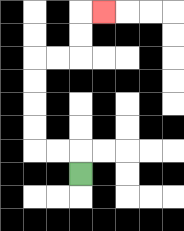{'start': '[3, 7]', 'end': '[4, 0]', 'path_directions': 'U,L,L,U,U,U,U,R,R,U,U,R', 'path_coordinates': '[[3, 7], [3, 6], [2, 6], [1, 6], [1, 5], [1, 4], [1, 3], [1, 2], [2, 2], [3, 2], [3, 1], [3, 0], [4, 0]]'}